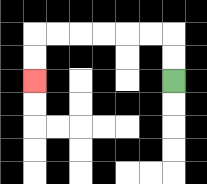{'start': '[7, 3]', 'end': '[1, 3]', 'path_directions': 'U,U,L,L,L,L,L,L,D,D', 'path_coordinates': '[[7, 3], [7, 2], [7, 1], [6, 1], [5, 1], [4, 1], [3, 1], [2, 1], [1, 1], [1, 2], [1, 3]]'}